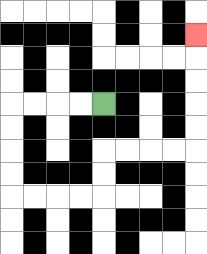{'start': '[4, 4]', 'end': '[8, 1]', 'path_directions': 'L,L,L,L,D,D,D,D,R,R,R,R,U,U,R,R,R,R,U,U,U,U,U', 'path_coordinates': '[[4, 4], [3, 4], [2, 4], [1, 4], [0, 4], [0, 5], [0, 6], [0, 7], [0, 8], [1, 8], [2, 8], [3, 8], [4, 8], [4, 7], [4, 6], [5, 6], [6, 6], [7, 6], [8, 6], [8, 5], [8, 4], [8, 3], [8, 2], [8, 1]]'}